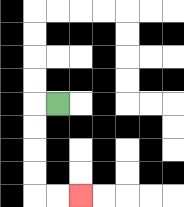{'start': '[2, 4]', 'end': '[3, 8]', 'path_directions': 'L,D,D,D,D,R,R', 'path_coordinates': '[[2, 4], [1, 4], [1, 5], [1, 6], [1, 7], [1, 8], [2, 8], [3, 8]]'}